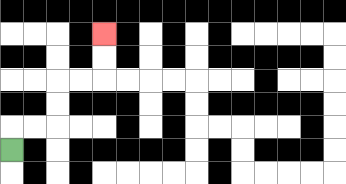{'start': '[0, 6]', 'end': '[4, 1]', 'path_directions': 'U,R,R,U,U,R,R,U,U', 'path_coordinates': '[[0, 6], [0, 5], [1, 5], [2, 5], [2, 4], [2, 3], [3, 3], [4, 3], [4, 2], [4, 1]]'}